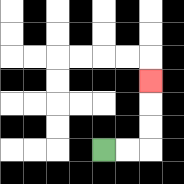{'start': '[4, 6]', 'end': '[6, 3]', 'path_directions': 'R,R,U,U,U', 'path_coordinates': '[[4, 6], [5, 6], [6, 6], [6, 5], [6, 4], [6, 3]]'}